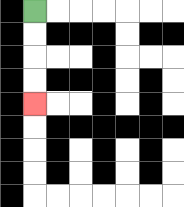{'start': '[1, 0]', 'end': '[1, 4]', 'path_directions': 'D,D,D,D', 'path_coordinates': '[[1, 0], [1, 1], [1, 2], [1, 3], [1, 4]]'}